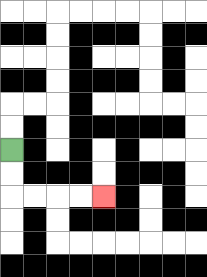{'start': '[0, 6]', 'end': '[4, 8]', 'path_directions': 'D,D,R,R,R,R', 'path_coordinates': '[[0, 6], [0, 7], [0, 8], [1, 8], [2, 8], [3, 8], [4, 8]]'}